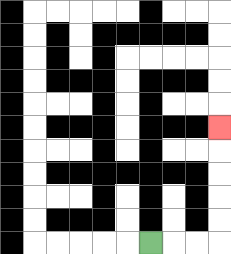{'start': '[6, 10]', 'end': '[9, 5]', 'path_directions': 'R,R,R,U,U,U,U,U', 'path_coordinates': '[[6, 10], [7, 10], [8, 10], [9, 10], [9, 9], [9, 8], [9, 7], [9, 6], [9, 5]]'}